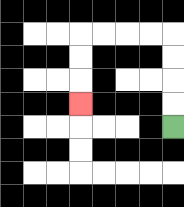{'start': '[7, 5]', 'end': '[3, 4]', 'path_directions': 'U,U,U,U,L,L,L,L,D,D,D', 'path_coordinates': '[[7, 5], [7, 4], [7, 3], [7, 2], [7, 1], [6, 1], [5, 1], [4, 1], [3, 1], [3, 2], [3, 3], [3, 4]]'}